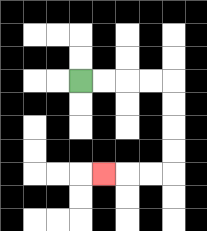{'start': '[3, 3]', 'end': '[4, 7]', 'path_directions': 'R,R,R,R,D,D,D,D,L,L,L', 'path_coordinates': '[[3, 3], [4, 3], [5, 3], [6, 3], [7, 3], [7, 4], [7, 5], [7, 6], [7, 7], [6, 7], [5, 7], [4, 7]]'}